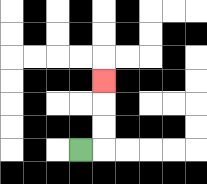{'start': '[3, 6]', 'end': '[4, 3]', 'path_directions': 'R,U,U,U', 'path_coordinates': '[[3, 6], [4, 6], [4, 5], [4, 4], [4, 3]]'}